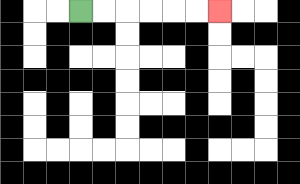{'start': '[3, 0]', 'end': '[9, 0]', 'path_directions': 'R,R,R,R,R,R', 'path_coordinates': '[[3, 0], [4, 0], [5, 0], [6, 0], [7, 0], [8, 0], [9, 0]]'}